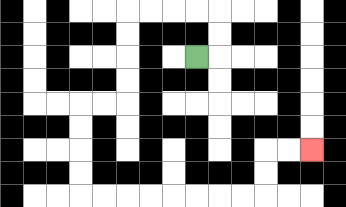{'start': '[8, 2]', 'end': '[13, 6]', 'path_directions': 'R,U,U,L,L,L,L,D,D,D,D,L,L,D,D,D,D,R,R,R,R,R,R,R,R,U,U,R,R', 'path_coordinates': '[[8, 2], [9, 2], [9, 1], [9, 0], [8, 0], [7, 0], [6, 0], [5, 0], [5, 1], [5, 2], [5, 3], [5, 4], [4, 4], [3, 4], [3, 5], [3, 6], [3, 7], [3, 8], [4, 8], [5, 8], [6, 8], [7, 8], [8, 8], [9, 8], [10, 8], [11, 8], [11, 7], [11, 6], [12, 6], [13, 6]]'}